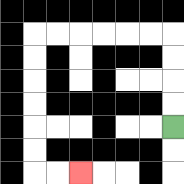{'start': '[7, 5]', 'end': '[3, 7]', 'path_directions': 'U,U,U,U,L,L,L,L,L,L,D,D,D,D,D,D,R,R', 'path_coordinates': '[[7, 5], [7, 4], [7, 3], [7, 2], [7, 1], [6, 1], [5, 1], [4, 1], [3, 1], [2, 1], [1, 1], [1, 2], [1, 3], [1, 4], [1, 5], [1, 6], [1, 7], [2, 7], [3, 7]]'}